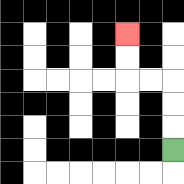{'start': '[7, 6]', 'end': '[5, 1]', 'path_directions': 'U,U,U,L,L,U,U', 'path_coordinates': '[[7, 6], [7, 5], [7, 4], [7, 3], [6, 3], [5, 3], [5, 2], [5, 1]]'}